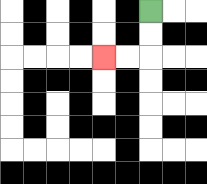{'start': '[6, 0]', 'end': '[4, 2]', 'path_directions': 'D,D,L,L', 'path_coordinates': '[[6, 0], [6, 1], [6, 2], [5, 2], [4, 2]]'}